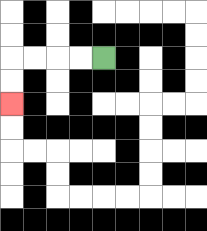{'start': '[4, 2]', 'end': '[0, 4]', 'path_directions': 'L,L,L,L,D,D', 'path_coordinates': '[[4, 2], [3, 2], [2, 2], [1, 2], [0, 2], [0, 3], [0, 4]]'}